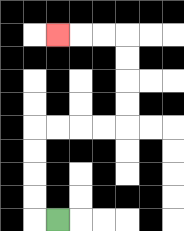{'start': '[2, 9]', 'end': '[2, 1]', 'path_directions': 'L,U,U,U,U,R,R,R,R,U,U,U,U,L,L,L', 'path_coordinates': '[[2, 9], [1, 9], [1, 8], [1, 7], [1, 6], [1, 5], [2, 5], [3, 5], [4, 5], [5, 5], [5, 4], [5, 3], [5, 2], [5, 1], [4, 1], [3, 1], [2, 1]]'}